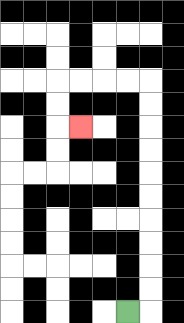{'start': '[5, 13]', 'end': '[3, 5]', 'path_directions': 'R,U,U,U,U,U,U,U,U,U,U,L,L,L,L,D,D,R', 'path_coordinates': '[[5, 13], [6, 13], [6, 12], [6, 11], [6, 10], [6, 9], [6, 8], [6, 7], [6, 6], [6, 5], [6, 4], [6, 3], [5, 3], [4, 3], [3, 3], [2, 3], [2, 4], [2, 5], [3, 5]]'}